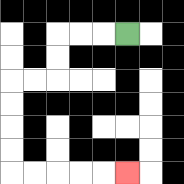{'start': '[5, 1]', 'end': '[5, 7]', 'path_directions': 'L,L,L,D,D,L,L,D,D,D,D,R,R,R,R,R', 'path_coordinates': '[[5, 1], [4, 1], [3, 1], [2, 1], [2, 2], [2, 3], [1, 3], [0, 3], [0, 4], [0, 5], [0, 6], [0, 7], [1, 7], [2, 7], [3, 7], [4, 7], [5, 7]]'}